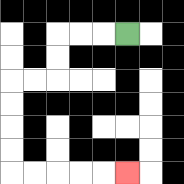{'start': '[5, 1]', 'end': '[5, 7]', 'path_directions': 'L,L,L,D,D,L,L,D,D,D,D,R,R,R,R,R', 'path_coordinates': '[[5, 1], [4, 1], [3, 1], [2, 1], [2, 2], [2, 3], [1, 3], [0, 3], [0, 4], [0, 5], [0, 6], [0, 7], [1, 7], [2, 7], [3, 7], [4, 7], [5, 7]]'}